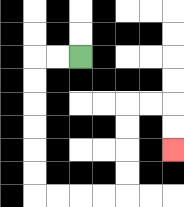{'start': '[3, 2]', 'end': '[7, 6]', 'path_directions': 'L,L,D,D,D,D,D,D,R,R,R,R,U,U,U,U,R,R,D,D', 'path_coordinates': '[[3, 2], [2, 2], [1, 2], [1, 3], [1, 4], [1, 5], [1, 6], [1, 7], [1, 8], [2, 8], [3, 8], [4, 8], [5, 8], [5, 7], [5, 6], [5, 5], [5, 4], [6, 4], [7, 4], [7, 5], [7, 6]]'}